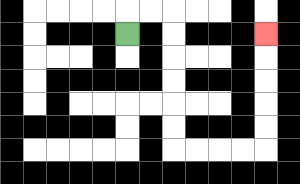{'start': '[5, 1]', 'end': '[11, 1]', 'path_directions': 'U,R,R,D,D,D,D,D,D,R,R,R,R,U,U,U,U,U', 'path_coordinates': '[[5, 1], [5, 0], [6, 0], [7, 0], [7, 1], [7, 2], [7, 3], [7, 4], [7, 5], [7, 6], [8, 6], [9, 6], [10, 6], [11, 6], [11, 5], [11, 4], [11, 3], [11, 2], [11, 1]]'}